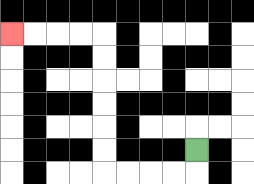{'start': '[8, 6]', 'end': '[0, 1]', 'path_directions': 'D,L,L,L,L,U,U,U,U,U,U,L,L,L,L', 'path_coordinates': '[[8, 6], [8, 7], [7, 7], [6, 7], [5, 7], [4, 7], [4, 6], [4, 5], [4, 4], [4, 3], [4, 2], [4, 1], [3, 1], [2, 1], [1, 1], [0, 1]]'}